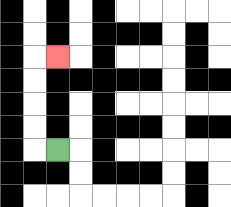{'start': '[2, 6]', 'end': '[2, 2]', 'path_directions': 'L,U,U,U,U,R', 'path_coordinates': '[[2, 6], [1, 6], [1, 5], [1, 4], [1, 3], [1, 2], [2, 2]]'}